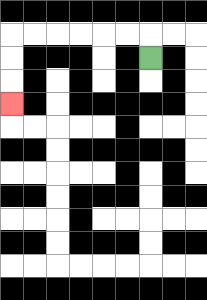{'start': '[6, 2]', 'end': '[0, 4]', 'path_directions': 'U,L,L,L,L,L,L,D,D,D', 'path_coordinates': '[[6, 2], [6, 1], [5, 1], [4, 1], [3, 1], [2, 1], [1, 1], [0, 1], [0, 2], [0, 3], [0, 4]]'}